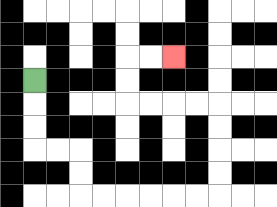{'start': '[1, 3]', 'end': '[7, 2]', 'path_directions': 'D,D,D,R,R,D,D,R,R,R,R,R,R,U,U,U,U,L,L,L,L,U,U,R,R', 'path_coordinates': '[[1, 3], [1, 4], [1, 5], [1, 6], [2, 6], [3, 6], [3, 7], [3, 8], [4, 8], [5, 8], [6, 8], [7, 8], [8, 8], [9, 8], [9, 7], [9, 6], [9, 5], [9, 4], [8, 4], [7, 4], [6, 4], [5, 4], [5, 3], [5, 2], [6, 2], [7, 2]]'}